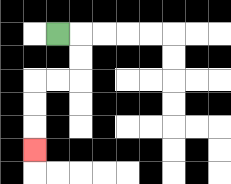{'start': '[2, 1]', 'end': '[1, 6]', 'path_directions': 'R,D,D,L,L,D,D,D', 'path_coordinates': '[[2, 1], [3, 1], [3, 2], [3, 3], [2, 3], [1, 3], [1, 4], [1, 5], [1, 6]]'}